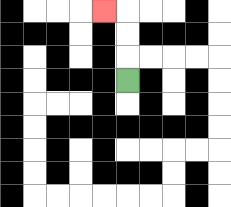{'start': '[5, 3]', 'end': '[4, 0]', 'path_directions': 'U,U,U,L', 'path_coordinates': '[[5, 3], [5, 2], [5, 1], [5, 0], [4, 0]]'}